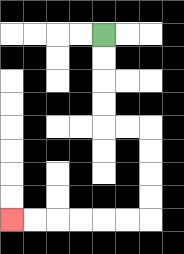{'start': '[4, 1]', 'end': '[0, 9]', 'path_directions': 'D,D,D,D,R,R,D,D,D,D,L,L,L,L,L,L', 'path_coordinates': '[[4, 1], [4, 2], [4, 3], [4, 4], [4, 5], [5, 5], [6, 5], [6, 6], [6, 7], [6, 8], [6, 9], [5, 9], [4, 9], [3, 9], [2, 9], [1, 9], [0, 9]]'}